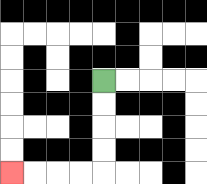{'start': '[4, 3]', 'end': '[0, 7]', 'path_directions': 'D,D,D,D,L,L,L,L', 'path_coordinates': '[[4, 3], [4, 4], [4, 5], [4, 6], [4, 7], [3, 7], [2, 7], [1, 7], [0, 7]]'}